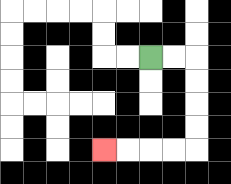{'start': '[6, 2]', 'end': '[4, 6]', 'path_directions': 'R,R,D,D,D,D,L,L,L,L', 'path_coordinates': '[[6, 2], [7, 2], [8, 2], [8, 3], [8, 4], [8, 5], [8, 6], [7, 6], [6, 6], [5, 6], [4, 6]]'}